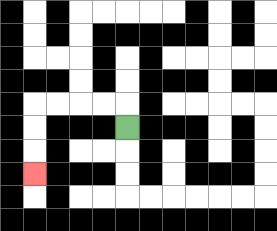{'start': '[5, 5]', 'end': '[1, 7]', 'path_directions': 'U,L,L,L,L,D,D,D', 'path_coordinates': '[[5, 5], [5, 4], [4, 4], [3, 4], [2, 4], [1, 4], [1, 5], [1, 6], [1, 7]]'}